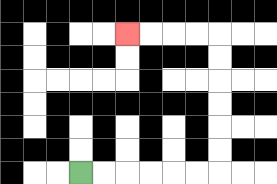{'start': '[3, 7]', 'end': '[5, 1]', 'path_directions': 'R,R,R,R,R,R,U,U,U,U,U,U,L,L,L,L', 'path_coordinates': '[[3, 7], [4, 7], [5, 7], [6, 7], [7, 7], [8, 7], [9, 7], [9, 6], [9, 5], [9, 4], [9, 3], [9, 2], [9, 1], [8, 1], [7, 1], [6, 1], [5, 1]]'}